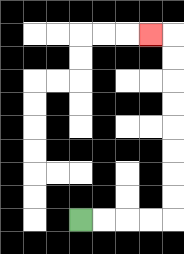{'start': '[3, 9]', 'end': '[6, 1]', 'path_directions': 'R,R,R,R,U,U,U,U,U,U,U,U,L', 'path_coordinates': '[[3, 9], [4, 9], [5, 9], [6, 9], [7, 9], [7, 8], [7, 7], [7, 6], [7, 5], [7, 4], [7, 3], [7, 2], [7, 1], [6, 1]]'}